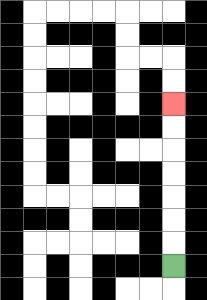{'start': '[7, 11]', 'end': '[7, 4]', 'path_directions': 'U,U,U,U,U,U,U', 'path_coordinates': '[[7, 11], [7, 10], [7, 9], [7, 8], [7, 7], [7, 6], [7, 5], [7, 4]]'}